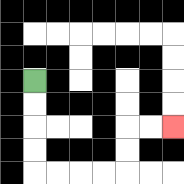{'start': '[1, 3]', 'end': '[7, 5]', 'path_directions': 'D,D,D,D,R,R,R,R,U,U,R,R', 'path_coordinates': '[[1, 3], [1, 4], [1, 5], [1, 6], [1, 7], [2, 7], [3, 7], [4, 7], [5, 7], [5, 6], [5, 5], [6, 5], [7, 5]]'}